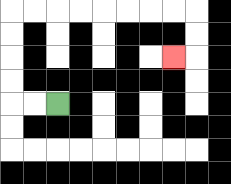{'start': '[2, 4]', 'end': '[7, 2]', 'path_directions': 'L,L,U,U,U,U,R,R,R,R,R,R,R,R,D,D,L', 'path_coordinates': '[[2, 4], [1, 4], [0, 4], [0, 3], [0, 2], [0, 1], [0, 0], [1, 0], [2, 0], [3, 0], [4, 0], [5, 0], [6, 0], [7, 0], [8, 0], [8, 1], [8, 2], [7, 2]]'}